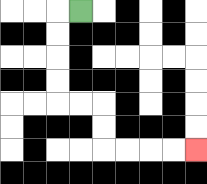{'start': '[3, 0]', 'end': '[8, 6]', 'path_directions': 'L,D,D,D,D,R,R,D,D,R,R,R,R', 'path_coordinates': '[[3, 0], [2, 0], [2, 1], [2, 2], [2, 3], [2, 4], [3, 4], [4, 4], [4, 5], [4, 6], [5, 6], [6, 6], [7, 6], [8, 6]]'}